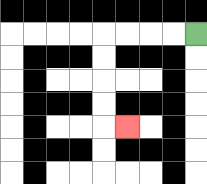{'start': '[8, 1]', 'end': '[5, 5]', 'path_directions': 'L,L,L,L,D,D,D,D,R', 'path_coordinates': '[[8, 1], [7, 1], [6, 1], [5, 1], [4, 1], [4, 2], [4, 3], [4, 4], [4, 5], [5, 5]]'}